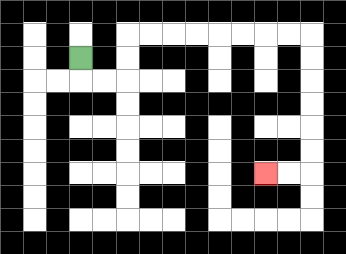{'start': '[3, 2]', 'end': '[11, 7]', 'path_directions': 'D,R,R,U,U,R,R,R,R,R,R,R,R,D,D,D,D,D,D,L,L', 'path_coordinates': '[[3, 2], [3, 3], [4, 3], [5, 3], [5, 2], [5, 1], [6, 1], [7, 1], [8, 1], [9, 1], [10, 1], [11, 1], [12, 1], [13, 1], [13, 2], [13, 3], [13, 4], [13, 5], [13, 6], [13, 7], [12, 7], [11, 7]]'}